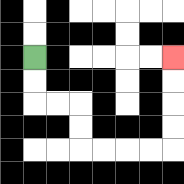{'start': '[1, 2]', 'end': '[7, 2]', 'path_directions': 'D,D,R,R,D,D,R,R,R,R,U,U,U,U', 'path_coordinates': '[[1, 2], [1, 3], [1, 4], [2, 4], [3, 4], [3, 5], [3, 6], [4, 6], [5, 6], [6, 6], [7, 6], [7, 5], [7, 4], [7, 3], [7, 2]]'}